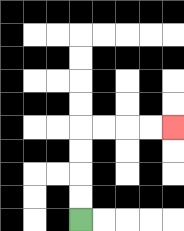{'start': '[3, 9]', 'end': '[7, 5]', 'path_directions': 'U,U,U,U,R,R,R,R', 'path_coordinates': '[[3, 9], [3, 8], [3, 7], [3, 6], [3, 5], [4, 5], [5, 5], [6, 5], [7, 5]]'}